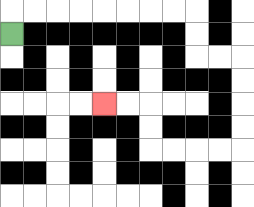{'start': '[0, 1]', 'end': '[4, 4]', 'path_directions': 'U,R,R,R,R,R,R,R,R,D,D,R,R,D,D,D,D,L,L,L,L,U,U,L,L', 'path_coordinates': '[[0, 1], [0, 0], [1, 0], [2, 0], [3, 0], [4, 0], [5, 0], [6, 0], [7, 0], [8, 0], [8, 1], [8, 2], [9, 2], [10, 2], [10, 3], [10, 4], [10, 5], [10, 6], [9, 6], [8, 6], [7, 6], [6, 6], [6, 5], [6, 4], [5, 4], [4, 4]]'}